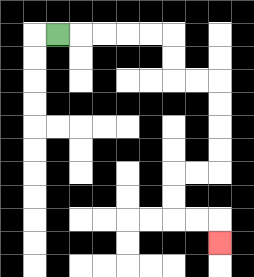{'start': '[2, 1]', 'end': '[9, 10]', 'path_directions': 'R,R,R,R,R,D,D,R,R,D,D,D,D,L,L,D,D,R,R,D', 'path_coordinates': '[[2, 1], [3, 1], [4, 1], [5, 1], [6, 1], [7, 1], [7, 2], [7, 3], [8, 3], [9, 3], [9, 4], [9, 5], [9, 6], [9, 7], [8, 7], [7, 7], [7, 8], [7, 9], [8, 9], [9, 9], [9, 10]]'}